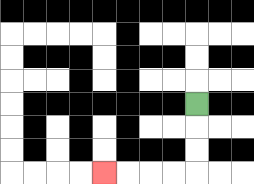{'start': '[8, 4]', 'end': '[4, 7]', 'path_directions': 'D,D,D,L,L,L,L', 'path_coordinates': '[[8, 4], [8, 5], [8, 6], [8, 7], [7, 7], [6, 7], [5, 7], [4, 7]]'}